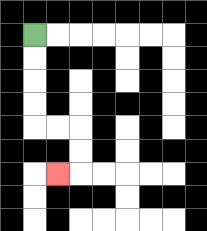{'start': '[1, 1]', 'end': '[2, 7]', 'path_directions': 'D,D,D,D,R,R,D,D,L', 'path_coordinates': '[[1, 1], [1, 2], [1, 3], [1, 4], [1, 5], [2, 5], [3, 5], [3, 6], [3, 7], [2, 7]]'}